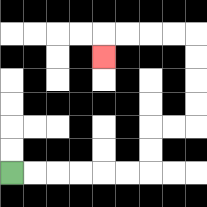{'start': '[0, 7]', 'end': '[4, 2]', 'path_directions': 'R,R,R,R,R,R,U,U,R,R,U,U,U,U,L,L,L,L,D', 'path_coordinates': '[[0, 7], [1, 7], [2, 7], [3, 7], [4, 7], [5, 7], [6, 7], [6, 6], [6, 5], [7, 5], [8, 5], [8, 4], [8, 3], [8, 2], [8, 1], [7, 1], [6, 1], [5, 1], [4, 1], [4, 2]]'}